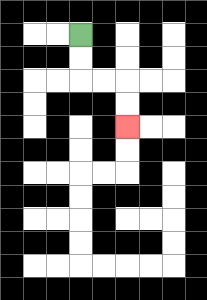{'start': '[3, 1]', 'end': '[5, 5]', 'path_directions': 'D,D,R,R,D,D', 'path_coordinates': '[[3, 1], [3, 2], [3, 3], [4, 3], [5, 3], [5, 4], [5, 5]]'}